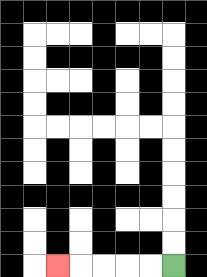{'start': '[7, 11]', 'end': '[2, 11]', 'path_directions': 'L,L,L,L,L', 'path_coordinates': '[[7, 11], [6, 11], [5, 11], [4, 11], [3, 11], [2, 11]]'}